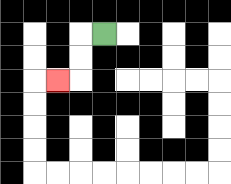{'start': '[4, 1]', 'end': '[2, 3]', 'path_directions': 'L,D,D,L', 'path_coordinates': '[[4, 1], [3, 1], [3, 2], [3, 3], [2, 3]]'}